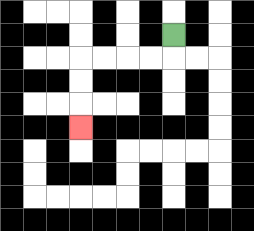{'start': '[7, 1]', 'end': '[3, 5]', 'path_directions': 'D,L,L,L,L,D,D,D', 'path_coordinates': '[[7, 1], [7, 2], [6, 2], [5, 2], [4, 2], [3, 2], [3, 3], [3, 4], [3, 5]]'}